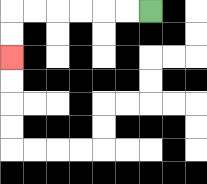{'start': '[6, 0]', 'end': '[0, 2]', 'path_directions': 'L,L,L,L,L,L,D,D', 'path_coordinates': '[[6, 0], [5, 0], [4, 0], [3, 0], [2, 0], [1, 0], [0, 0], [0, 1], [0, 2]]'}